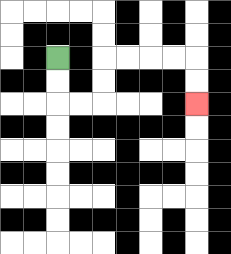{'start': '[2, 2]', 'end': '[8, 4]', 'path_directions': 'D,D,R,R,U,U,R,R,R,R,D,D', 'path_coordinates': '[[2, 2], [2, 3], [2, 4], [3, 4], [4, 4], [4, 3], [4, 2], [5, 2], [6, 2], [7, 2], [8, 2], [8, 3], [8, 4]]'}